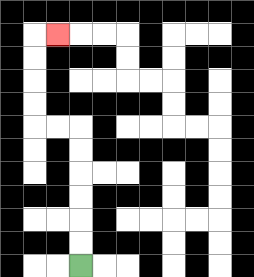{'start': '[3, 11]', 'end': '[2, 1]', 'path_directions': 'U,U,U,U,U,U,L,L,U,U,U,U,R', 'path_coordinates': '[[3, 11], [3, 10], [3, 9], [3, 8], [3, 7], [3, 6], [3, 5], [2, 5], [1, 5], [1, 4], [1, 3], [1, 2], [1, 1], [2, 1]]'}